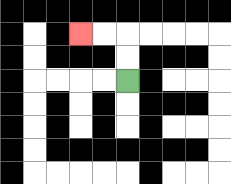{'start': '[5, 3]', 'end': '[3, 1]', 'path_directions': 'U,U,L,L', 'path_coordinates': '[[5, 3], [5, 2], [5, 1], [4, 1], [3, 1]]'}